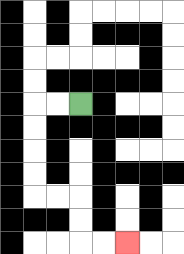{'start': '[3, 4]', 'end': '[5, 10]', 'path_directions': 'L,L,D,D,D,D,R,R,D,D,R,R', 'path_coordinates': '[[3, 4], [2, 4], [1, 4], [1, 5], [1, 6], [1, 7], [1, 8], [2, 8], [3, 8], [3, 9], [3, 10], [4, 10], [5, 10]]'}